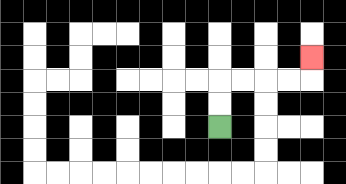{'start': '[9, 5]', 'end': '[13, 2]', 'path_directions': 'U,U,R,R,R,R,U', 'path_coordinates': '[[9, 5], [9, 4], [9, 3], [10, 3], [11, 3], [12, 3], [13, 3], [13, 2]]'}